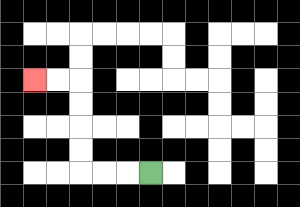{'start': '[6, 7]', 'end': '[1, 3]', 'path_directions': 'L,L,L,U,U,U,U,L,L', 'path_coordinates': '[[6, 7], [5, 7], [4, 7], [3, 7], [3, 6], [3, 5], [3, 4], [3, 3], [2, 3], [1, 3]]'}